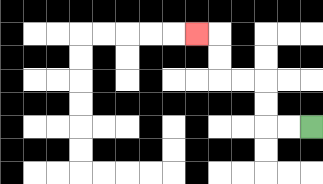{'start': '[13, 5]', 'end': '[8, 1]', 'path_directions': 'L,L,U,U,L,L,U,U,L', 'path_coordinates': '[[13, 5], [12, 5], [11, 5], [11, 4], [11, 3], [10, 3], [9, 3], [9, 2], [9, 1], [8, 1]]'}